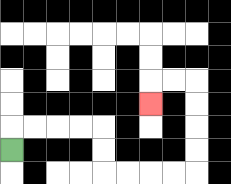{'start': '[0, 6]', 'end': '[6, 4]', 'path_directions': 'U,R,R,R,R,D,D,R,R,R,R,U,U,U,U,L,L,D', 'path_coordinates': '[[0, 6], [0, 5], [1, 5], [2, 5], [3, 5], [4, 5], [4, 6], [4, 7], [5, 7], [6, 7], [7, 7], [8, 7], [8, 6], [8, 5], [8, 4], [8, 3], [7, 3], [6, 3], [6, 4]]'}